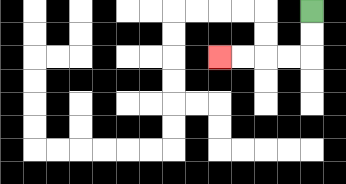{'start': '[13, 0]', 'end': '[9, 2]', 'path_directions': 'D,D,L,L,L,L', 'path_coordinates': '[[13, 0], [13, 1], [13, 2], [12, 2], [11, 2], [10, 2], [9, 2]]'}